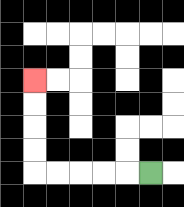{'start': '[6, 7]', 'end': '[1, 3]', 'path_directions': 'L,L,L,L,L,U,U,U,U', 'path_coordinates': '[[6, 7], [5, 7], [4, 7], [3, 7], [2, 7], [1, 7], [1, 6], [1, 5], [1, 4], [1, 3]]'}